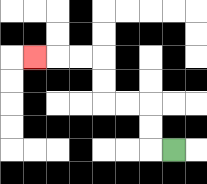{'start': '[7, 6]', 'end': '[1, 2]', 'path_directions': 'L,U,U,L,L,U,U,L,L,L', 'path_coordinates': '[[7, 6], [6, 6], [6, 5], [6, 4], [5, 4], [4, 4], [4, 3], [4, 2], [3, 2], [2, 2], [1, 2]]'}